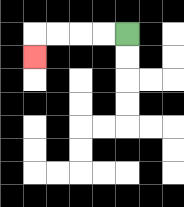{'start': '[5, 1]', 'end': '[1, 2]', 'path_directions': 'L,L,L,L,D', 'path_coordinates': '[[5, 1], [4, 1], [3, 1], [2, 1], [1, 1], [1, 2]]'}